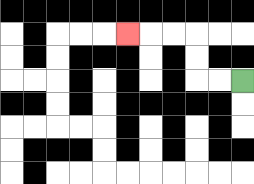{'start': '[10, 3]', 'end': '[5, 1]', 'path_directions': 'L,L,U,U,L,L,L', 'path_coordinates': '[[10, 3], [9, 3], [8, 3], [8, 2], [8, 1], [7, 1], [6, 1], [5, 1]]'}